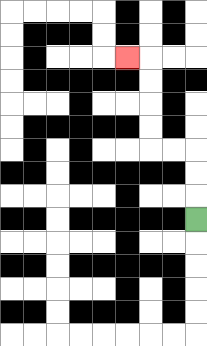{'start': '[8, 9]', 'end': '[5, 2]', 'path_directions': 'U,U,U,L,L,U,U,U,U,L', 'path_coordinates': '[[8, 9], [8, 8], [8, 7], [8, 6], [7, 6], [6, 6], [6, 5], [6, 4], [6, 3], [6, 2], [5, 2]]'}